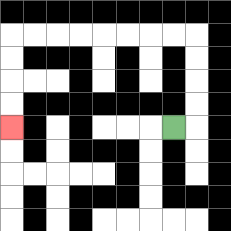{'start': '[7, 5]', 'end': '[0, 5]', 'path_directions': 'R,U,U,U,U,L,L,L,L,L,L,L,L,D,D,D,D', 'path_coordinates': '[[7, 5], [8, 5], [8, 4], [8, 3], [8, 2], [8, 1], [7, 1], [6, 1], [5, 1], [4, 1], [3, 1], [2, 1], [1, 1], [0, 1], [0, 2], [0, 3], [0, 4], [0, 5]]'}